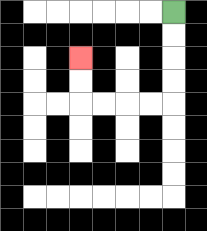{'start': '[7, 0]', 'end': '[3, 2]', 'path_directions': 'D,D,D,D,L,L,L,L,U,U', 'path_coordinates': '[[7, 0], [7, 1], [7, 2], [7, 3], [7, 4], [6, 4], [5, 4], [4, 4], [3, 4], [3, 3], [3, 2]]'}